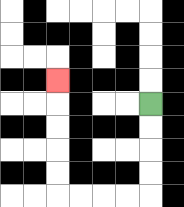{'start': '[6, 4]', 'end': '[2, 3]', 'path_directions': 'D,D,D,D,L,L,L,L,U,U,U,U,U', 'path_coordinates': '[[6, 4], [6, 5], [6, 6], [6, 7], [6, 8], [5, 8], [4, 8], [3, 8], [2, 8], [2, 7], [2, 6], [2, 5], [2, 4], [2, 3]]'}